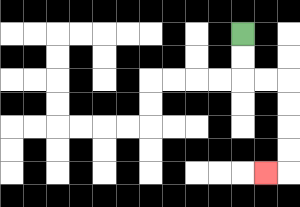{'start': '[10, 1]', 'end': '[11, 7]', 'path_directions': 'D,D,R,R,D,D,D,D,L', 'path_coordinates': '[[10, 1], [10, 2], [10, 3], [11, 3], [12, 3], [12, 4], [12, 5], [12, 6], [12, 7], [11, 7]]'}